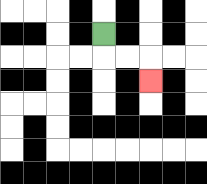{'start': '[4, 1]', 'end': '[6, 3]', 'path_directions': 'D,R,R,D', 'path_coordinates': '[[4, 1], [4, 2], [5, 2], [6, 2], [6, 3]]'}